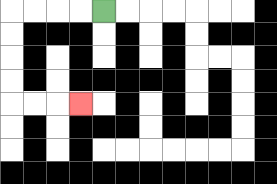{'start': '[4, 0]', 'end': '[3, 4]', 'path_directions': 'L,L,L,L,D,D,D,D,R,R,R', 'path_coordinates': '[[4, 0], [3, 0], [2, 0], [1, 0], [0, 0], [0, 1], [0, 2], [0, 3], [0, 4], [1, 4], [2, 4], [3, 4]]'}